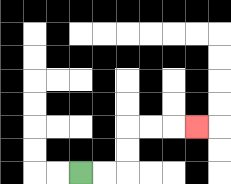{'start': '[3, 7]', 'end': '[8, 5]', 'path_directions': 'R,R,U,U,R,R,R', 'path_coordinates': '[[3, 7], [4, 7], [5, 7], [5, 6], [5, 5], [6, 5], [7, 5], [8, 5]]'}